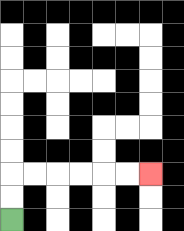{'start': '[0, 9]', 'end': '[6, 7]', 'path_directions': 'U,U,R,R,R,R,R,R', 'path_coordinates': '[[0, 9], [0, 8], [0, 7], [1, 7], [2, 7], [3, 7], [4, 7], [5, 7], [6, 7]]'}